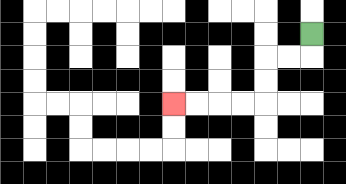{'start': '[13, 1]', 'end': '[7, 4]', 'path_directions': 'D,L,L,D,D,L,L,L,L', 'path_coordinates': '[[13, 1], [13, 2], [12, 2], [11, 2], [11, 3], [11, 4], [10, 4], [9, 4], [8, 4], [7, 4]]'}